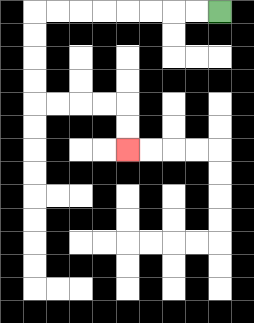{'start': '[9, 0]', 'end': '[5, 6]', 'path_directions': 'L,L,L,L,L,L,L,L,D,D,D,D,R,R,R,R,D,D', 'path_coordinates': '[[9, 0], [8, 0], [7, 0], [6, 0], [5, 0], [4, 0], [3, 0], [2, 0], [1, 0], [1, 1], [1, 2], [1, 3], [1, 4], [2, 4], [3, 4], [4, 4], [5, 4], [5, 5], [5, 6]]'}